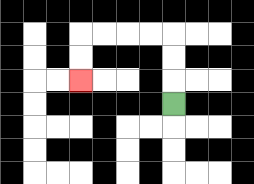{'start': '[7, 4]', 'end': '[3, 3]', 'path_directions': 'U,U,U,L,L,L,L,D,D', 'path_coordinates': '[[7, 4], [7, 3], [7, 2], [7, 1], [6, 1], [5, 1], [4, 1], [3, 1], [3, 2], [3, 3]]'}